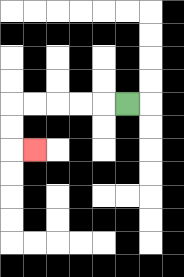{'start': '[5, 4]', 'end': '[1, 6]', 'path_directions': 'L,L,L,L,L,D,D,R', 'path_coordinates': '[[5, 4], [4, 4], [3, 4], [2, 4], [1, 4], [0, 4], [0, 5], [0, 6], [1, 6]]'}